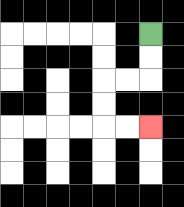{'start': '[6, 1]', 'end': '[6, 5]', 'path_directions': 'D,D,L,L,D,D,R,R', 'path_coordinates': '[[6, 1], [6, 2], [6, 3], [5, 3], [4, 3], [4, 4], [4, 5], [5, 5], [6, 5]]'}